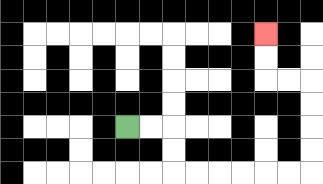{'start': '[5, 5]', 'end': '[11, 1]', 'path_directions': 'R,R,D,D,R,R,R,R,R,R,U,U,U,U,L,L,U,U', 'path_coordinates': '[[5, 5], [6, 5], [7, 5], [7, 6], [7, 7], [8, 7], [9, 7], [10, 7], [11, 7], [12, 7], [13, 7], [13, 6], [13, 5], [13, 4], [13, 3], [12, 3], [11, 3], [11, 2], [11, 1]]'}